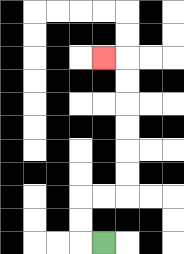{'start': '[4, 10]', 'end': '[4, 2]', 'path_directions': 'L,U,U,R,R,U,U,U,U,U,U,L', 'path_coordinates': '[[4, 10], [3, 10], [3, 9], [3, 8], [4, 8], [5, 8], [5, 7], [5, 6], [5, 5], [5, 4], [5, 3], [5, 2], [4, 2]]'}